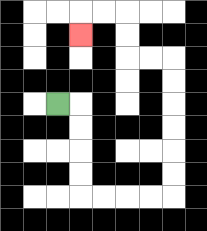{'start': '[2, 4]', 'end': '[3, 1]', 'path_directions': 'R,D,D,D,D,R,R,R,R,U,U,U,U,U,U,L,L,U,U,L,L,D', 'path_coordinates': '[[2, 4], [3, 4], [3, 5], [3, 6], [3, 7], [3, 8], [4, 8], [5, 8], [6, 8], [7, 8], [7, 7], [7, 6], [7, 5], [7, 4], [7, 3], [7, 2], [6, 2], [5, 2], [5, 1], [5, 0], [4, 0], [3, 0], [3, 1]]'}